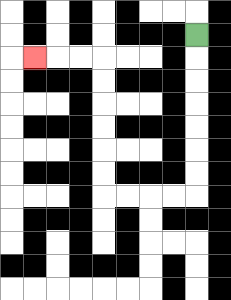{'start': '[8, 1]', 'end': '[1, 2]', 'path_directions': 'D,D,D,D,D,D,D,L,L,L,L,U,U,U,U,U,U,L,L,L', 'path_coordinates': '[[8, 1], [8, 2], [8, 3], [8, 4], [8, 5], [8, 6], [8, 7], [8, 8], [7, 8], [6, 8], [5, 8], [4, 8], [4, 7], [4, 6], [4, 5], [4, 4], [4, 3], [4, 2], [3, 2], [2, 2], [1, 2]]'}